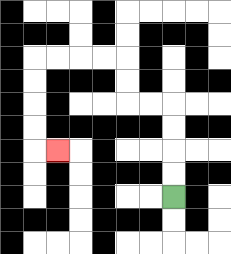{'start': '[7, 8]', 'end': '[2, 6]', 'path_directions': 'U,U,U,U,L,L,U,U,L,L,L,L,D,D,D,D,R', 'path_coordinates': '[[7, 8], [7, 7], [7, 6], [7, 5], [7, 4], [6, 4], [5, 4], [5, 3], [5, 2], [4, 2], [3, 2], [2, 2], [1, 2], [1, 3], [1, 4], [1, 5], [1, 6], [2, 6]]'}